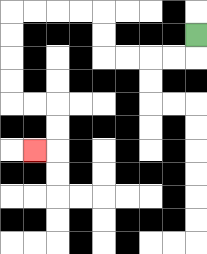{'start': '[8, 1]', 'end': '[1, 6]', 'path_directions': 'D,L,L,L,L,U,U,L,L,L,L,D,D,D,D,R,R,D,D,L', 'path_coordinates': '[[8, 1], [8, 2], [7, 2], [6, 2], [5, 2], [4, 2], [4, 1], [4, 0], [3, 0], [2, 0], [1, 0], [0, 0], [0, 1], [0, 2], [0, 3], [0, 4], [1, 4], [2, 4], [2, 5], [2, 6], [1, 6]]'}